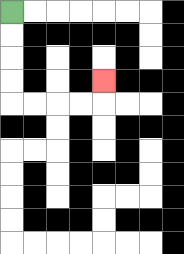{'start': '[0, 0]', 'end': '[4, 3]', 'path_directions': 'D,D,D,D,R,R,R,R,U', 'path_coordinates': '[[0, 0], [0, 1], [0, 2], [0, 3], [0, 4], [1, 4], [2, 4], [3, 4], [4, 4], [4, 3]]'}